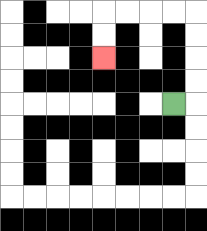{'start': '[7, 4]', 'end': '[4, 2]', 'path_directions': 'R,U,U,U,U,L,L,L,L,D,D', 'path_coordinates': '[[7, 4], [8, 4], [8, 3], [8, 2], [8, 1], [8, 0], [7, 0], [6, 0], [5, 0], [4, 0], [4, 1], [4, 2]]'}